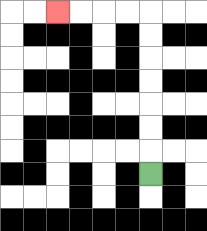{'start': '[6, 7]', 'end': '[2, 0]', 'path_directions': 'U,U,U,U,U,U,U,L,L,L,L', 'path_coordinates': '[[6, 7], [6, 6], [6, 5], [6, 4], [6, 3], [6, 2], [6, 1], [6, 0], [5, 0], [4, 0], [3, 0], [2, 0]]'}